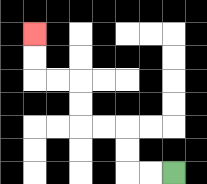{'start': '[7, 7]', 'end': '[1, 1]', 'path_directions': 'L,L,U,U,L,L,U,U,L,L,U,U', 'path_coordinates': '[[7, 7], [6, 7], [5, 7], [5, 6], [5, 5], [4, 5], [3, 5], [3, 4], [3, 3], [2, 3], [1, 3], [1, 2], [1, 1]]'}